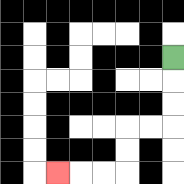{'start': '[7, 2]', 'end': '[2, 7]', 'path_directions': 'D,D,D,L,L,D,D,L,L,L', 'path_coordinates': '[[7, 2], [7, 3], [7, 4], [7, 5], [6, 5], [5, 5], [5, 6], [5, 7], [4, 7], [3, 7], [2, 7]]'}